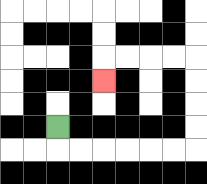{'start': '[2, 5]', 'end': '[4, 3]', 'path_directions': 'D,R,R,R,R,R,R,U,U,U,U,L,L,L,L,D', 'path_coordinates': '[[2, 5], [2, 6], [3, 6], [4, 6], [5, 6], [6, 6], [7, 6], [8, 6], [8, 5], [8, 4], [8, 3], [8, 2], [7, 2], [6, 2], [5, 2], [4, 2], [4, 3]]'}